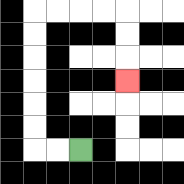{'start': '[3, 6]', 'end': '[5, 3]', 'path_directions': 'L,L,U,U,U,U,U,U,R,R,R,R,D,D,D', 'path_coordinates': '[[3, 6], [2, 6], [1, 6], [1, 5], [1, 4], [1, 3], [1, 2], [1, 1], [1, 0], [2, 0], [3, 0], [4, 0], [5, 0], [5, 1], [5, 2], [5, 3]]'}